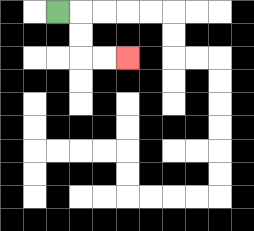{'start': '[2, 0]', 'end': '[5, 2]', 'path_directions': 'R,D,D,R,R', 'path_coordinates': '[[2, 0], [3, 0], [3, 1], [3, 2], [4, 2], [5, 2]]'}